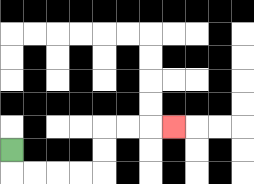{'start': '[0, 6]', 'end': '[7, 5]', 'path_directions': 'D,R,R,R,R,U,U,R,R,R', 'path_coordinates': '[[0, 6], [0, 7], [1, 7], [2, 7], [3, 7], [4, 7], [4, 6], [4, 5], [5, 5], [6, 5], [7, 5]]'}